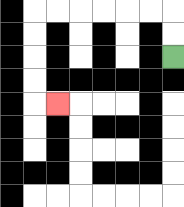{'start': '[7, 2]', 'end': '[2, 4]', 'path_directions': 'U,U,L,L,L,L,L,L,D,D,D,D,R', 'path_coordinates': '[[7, 2], [7, 1], [7, 0], [6, 0], [5, 0], [4, 0], [3, 0], [2, 0], [1, 0], [1, 1], [1, 2], [1, 3], [1, 4], [2, 4]]'}